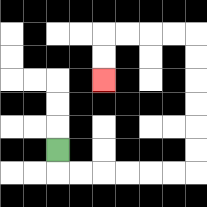{'start': '[2, 6]', 'end': '[4, 3]', 'path_directions': 'D,R,R,R,R,R,R,U,U,U,U,U,U,L,L,L,L,D,D', 'path_coordinates': '[[2, 6], [2, 7], [3, 7], [4, 7], [5, 7], [6, 7], [7, 7], [8, 7], [8, 6], [8, 5], [8, 4], [8, 3], [8, 2], [8, 1], [7, 1], [6, 1], [5, 1], [4, 1], [4, 2], [4, 3]]'}